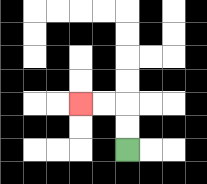{'start': '[5, 6]', 'end': '[3, 4]', 'path_directions': 'U,U,L,L', 'path_coordinates': '[[5, 6], [5, 5], [5, 4], [4, 4], [3, 4]]'}